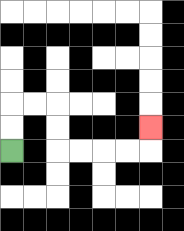{'start': '[0, 6]', 'end': '[6, 5]', 'path_directions': 'U,U,R,R,D,D,R,R,R,R,U', 'path_coordinates': '[[0, 6], [0, 5], [0, 4], [1, 4], [2, 4], [2, 5], [2, 6], [3, 6], [4, 6], [5, 6], [6, 6], [6, 5]]'}